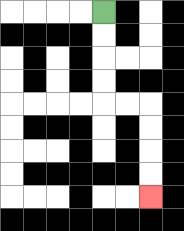{'start': '[4, 0]', 'end': '[6, 8]', 'path_directions': 'D,D,D,D,R,R,D,D,D,D', 'path_coordinates': '[[4, 0], [4, 1], [4, 2], [4, 3], [4, 4], [5, 4], [6, 4], [6, 5], [6, 6], [6, 7], [6, 8]]'}